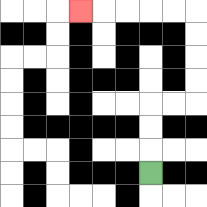{'start': '[6, 7]', 'end': '[3, 0]', 'path_directions': 'U,U,U,R,R,U,U,U,U,L,L,L,L,L', 'path_coordinates': '[[6, 7], [6, 6], [6, 5], [6, 4], [7, 4], [8, 4], [8, 3], [8, 2], [8, 1], [8, 0], [7, 0], [6, 0], [5, 0], [4, 0], [3, 0]]'}